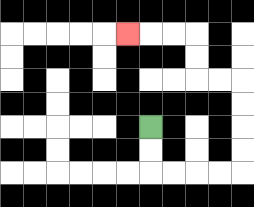{'start': '[6, 5]', 'end': '[5, 1]', 'path_directions': 'D,D,R,R,R,R,U,U,U,U,L,L,U,U,L,L,L', 'path_coordinates': '[[6, 5], [6, 6], [6, 7], [7, 7], [8, 7], [9, 7], [10, 7], [10, 6], [10, 5], [10, 4], [10, 3], [9, 3], [8, 3], [8, 2], [8, 1], [7, 1], [6, 1], [5, 1]]'}